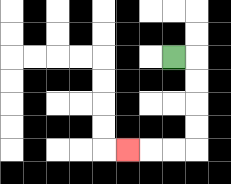{'start': '[7, 2]', 'end': '[5, 6]', 'path_directions': 'R,D,D,D,D,L,L,L', 'path_coordinates': '[[7, 2], [8, 2], [8, 3], [8, 4], [8, 5], [8, 6], [7, 6], [6, 6], [5, 6]]'}